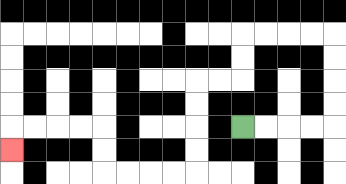{'start': '[10, 5]', 'end': '[0, 6]', 'path_directions': 'R,R,R,R,U,U,U,U,L,L,L,L,D,D,L,L,D,D,D,D,L,L,L,L,U,U,L,L,L,L,D', 'path_coordinates': '[[10, 5], [11, 5], [12, 5], [13, 5], [14, 5], [14, 4], [14, 3], [14, 2], [14, 1], [13, 1], [12, 1], [11, 1], [10, 1], [10, 2], [10, 3], [9, 3], [8, 3], [8, 4], [8, 5], [8, 6], [8, 7], [7, 7], [6, 7], [5, 7], [4, 7], [4, 6], [4, 5], [3, 5], [2, 5], [1, 5], [0, 5], [0, 6]]'}